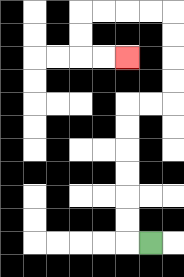{'start': '[6, 10]', 'end': '[5, 2]', 'path_directions': 'L,U,U,U,U,U,U,R,R,U,U,U,U,L,L,L,L,D,D,R,R', 'path_coordinates': '[[6, 10], [5, 10], [5, 9], [5, 8], [5, 7], [5, 6], [5, 5], [5, 4], [6, 4], [7, 4], [7, 3], [7, 2], [7, 1], [7, 0], [6, 0], [5, 0], [4, 0], [3, 0], [3, 1], [3, 2], [4, 2], [5, 2]]'}